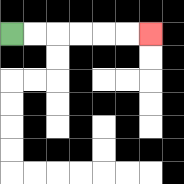{'start': '[0, 1]', 'end': '[6, 1]', 'path_directions': 'R,R,R,R,R,R', 'path_coordinates': '[[0, 1], [1, 1], [2, 1], [3, 1], [4, 1], [5, 1], [6, 1]]'}